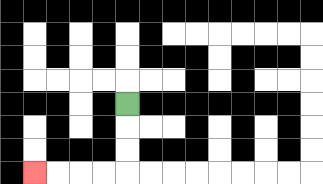{'start': '[5, 4]', 'end': '[1, 7]', 'path_directions': 'D,D,D,L,L,L,L', 'path_coordinates': '[[5, 4], [5, 5], [5, 6], [5, 7], [4, 7], [3, 7], [2, 7], [1, 7]]'}